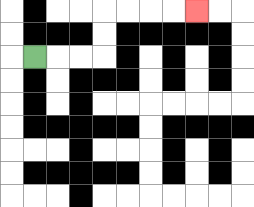{'start': '[1, 2]', 'end': '[8, 0]', 'path_directions': 'R,R,R,U,U,R,R,R,R', 'path_coordinates': '[[1, 2], [2, 2], [3, 2], [4, 2], [4, 1], [4, 0], [5, 0], [6, 0], [7, 0], [8, 0]]'}